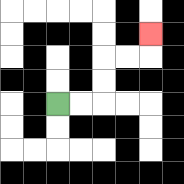{'start': '[2, 4]', 'end': '[6, 1]', 'path_directions': 'R,R,U,U,R,R,U', 'path_coordinates': '[[2, 4], [3, 4], [4, 4], [4, 3], [4, 2], [5, 2], [6, 2], [6, 1]]'}